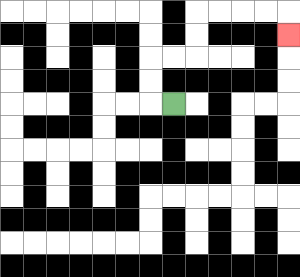{'start': '[7, 4]', 'end': '[12, 1]', 'path_directions': 'L,U,U,R,R,U,U,R,R,R,R,D', 'path_coordinates': '[[7, 4], [6, 4], [6, 3], [6, 2], [7, 2], [8, 2], [8, 1], [8, 0], [9, 0], [10, 0], [11, 0], [12, 0], [12, 1]]'}